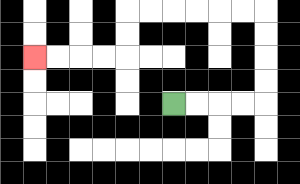{'start': '[7, 4]', 'end': '[1, 2]', 'path_directions': 'R,R,R,R,U,U,U,U,L,L,L,L,L,L,D,D,L,L,L,L', 'path_coordinates': '[[7, 4], [8, 4], [9, 4], [10, 4], [11, 4], [11, 3], [11, 2], [11, 1], [11, 0], [10, 0], [9, 0], [8, 0], [7, 0], [6, 0], [5, 0], [5, 1], [5, 2], [4, 2], [3, 2], [2, 2], [1, 2]]'}